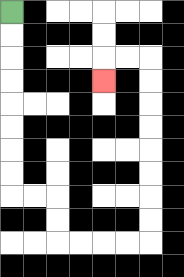{'start': '[0, 0]', 'end': '[4, 3]', 'path_directions': 'D,D,D,D,D,D,D,D,R,R,D,D,R,R,R,R,U,U,U,U,U,U,U,U,L,L,D', 'path_coordinates': '[[0, 0], [0, 1], [0, 2], [0, 3], [0, 4], [0, 5], [0, 6], [0, 7], [0, 8], [1, 8], [2, 8], [2, 9], [2, 10], [3, 10], [4, 10], [5, 10], [6, 10], [6, 9], [6, 8], [6, 7], [6, 6], [6, 5], [6, 4], [6, 3], [6, 2], [5, 2], [4, 2], [4, 3]]'}